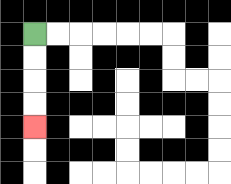{'start': '[1, 1]', 'end': '[1, 5]', 'path_directions': 'D,D,D,D', 'path_coordinates': '[[1, 1], [1, 2], [1, 3], [1, 4], [1, 5]]'}